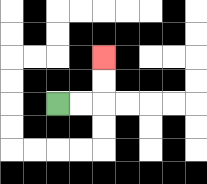{'start': '[2, 4]', 'end': '[4, 2]', 'path_directions': 'R,R,U,U', 'path_coordinates': '[[2, 4], [3, 4], [4, 4], [4, 3], [4, 2]]'}